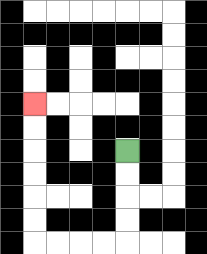{'start': '[5, 6]', 'end': '[1, 4]', 'path_directions': 'D,D,D,D,L,L,L,L,U,U,U,U,U,U', 'path_coordinates': '[[5, 6], [5, 7], [5, 8], [5, 9], [5, 10], [4, 10], [3, 10], [2, 10], [1, 10], [1, 9], [1, 8], [1, 7], [1, 6], [1, 5], [1, 4]]'}